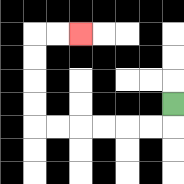{'start': '[7, 4]', 'end': '[3, 1]', 'path_directions': 'D,L,L,L,L,L,L,U,U,U,U,R,R', 'path_coordinates': '[[7, 4], [7, 5], [6, 5], [5, 5], [4, 5], [3, 5], [2, 5], [1, 5], [1, 4], [1, 3], [1, 2], [1, 1], [2, 1], [3, 1]]'}